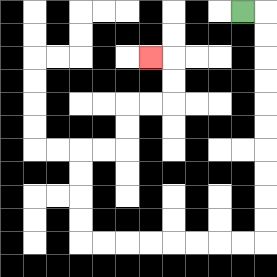{'start': '[10, 0]', 'end': '[6, 2]', 'path_directions': 'R,D,D,D,D,D,D,D,D,D,D,L,L,L,L,L,L,L,L,U,U,U,U,R,R,U,U,R,R,U,U,L', 'path_coordinates': '[[10, 0], [11, 0], [11, 1], [11, 2], [11, 3], [11, 4], [11, 5], [11, 6], [11, 7], [11, 8], [11, 9], [11, 10], [10, 10], [9, 10], [8, 10], [7, 10], [6, 10], [5, 10], [4, 10], [3, 10], [3, 9], [3, 8], [3, 7], [3, 6], [4, 6], [5, 6], [5, 5], [5, 4], [6, 4], [7, 4], [7, 3], [7, 2], [6, 2]]'}